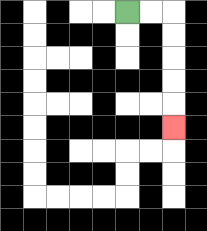{'start': '[5, 0]', 'end': '[7, 5]', 'path_directions': 'R,R,D,D,D,D,D', 'path_coordinates': '[[5, 0], [6, 0], [7, 0], [7, 1], [7, 2], [7, 3], [7, 4], [7, 5]]'}